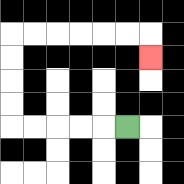{'start': '[5, 5]', 'end': '[6, 2]', 'path_directions': 'L,L,L,L,L,U,U,U,U,R,R,R,R,R,R,D', 'path_coordinates': '[[5, 5], [4, 5], [3, 5], [2, 5], [1, 5], [0, 5], [0, 4], [0, 3], [0, 2], [0, 1], [1, 1], [2, 1], [3, 1], [4, 1], [5, 1], [6, 1], [6, 2]]'}